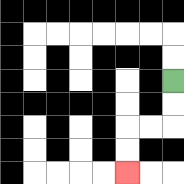{'start': '[7, 3]', 'end': '[5, 7]', 'path_directions': 'D,D,L,L,D,D', 'path_coordinates': '[[7, 3], [7, 4], [7, 5], [6, 5], [5, 5], [5, 6], [5, 7]]'}